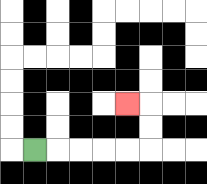{'start': '[1, 6]', 'end': '[5, 4]', 'path_directions': 'R,R,R,R,R,U,U,L', 'path_coordinates': '[[1, 6], [2, 6], [3, 6], [4, 6], [5, 6], [6, 6], [6, 5], [6, 4], [5, 4]]'}